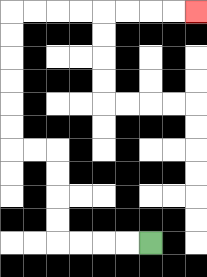{'start': '[6, 10]', 'end': '[8, 0]', 'path_directions': 'L,L,L,L,U,U,U,U,L,L,U,U,U,U,U,U,R,R,R,R,R,R,R,R', 'path_coordinates': '[[6, 10], [5, 10], [4, 10], [3, 10], [2, 10], [2, 9], [2, 8], [2, 7], [2, 6], [1, 6], [0, 6], [0, 5], [0, 4], [0, 3], [0, 2], [0, 1], [0, 0], [1, 0], [2, 0], [3, 0], [4, 0], [5, 0], [6, 0], [7, 0], [8, 0]]'}